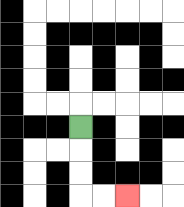{'start': '[3, 5]', 'end': '[5, 8]', 'path_directions': 'D,D,D,R,R', 'path_coordinates': '[[3, 5], [3, 6], [3, 7], [3, 8], [4, 8], [5, 8]]'}